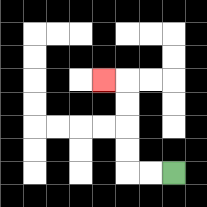{'start': '[7, 7]', 'end': '[4, 3]', 'path_directions': 'L,L,U,U,U,U,L', 'path_coordinates': '[[7, 7], [6, 7], [5, 7], [5, 6], [5, 5], [5, 4], [5, 3], [4, 3]]'}